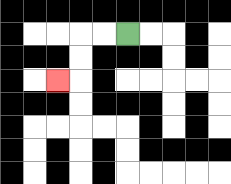{'start': '[5, 1]', 'end': '[2, 3]', 'path_directions': 'L,L,D,D,L', 'path_coordinates': '[[5, 1], [4, 1], [3, 1], [3, 2], [3, 3], [2, 3]]'}